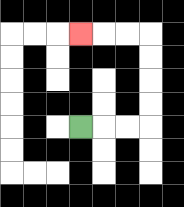{'start': '[3, 5]', 'end': '[3, 1]', 'path_directions': 'R,R,R,U,U,U,U,L,L,L', 'path_coordinates': '[[3, 5], [4, 5], [5, 5], [6, 5], [6, 4], [6, 3], [6, 2], [6, 1], [5, 1], [4, 1], [3, 1]]'}